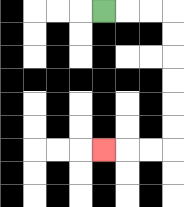{'start': '[4, 0]', 'end': '[4, 6]', 'path_directions': 'R,R,R,D,D,D,D,D,D,L,L,L', 'path_coordinates': '[[4, 0], [5, 0], [6, 0], [7, 0], [7, 1], [7, 2], [7, 3], [7, 4], [7, 5], [7, 6], [6, 6], [5, 6], [4, 6]]'}